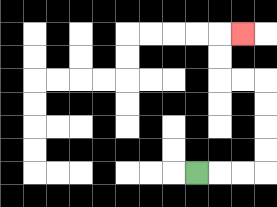{'start': '[8, 7]', 'end': '[10, 1]', 'path_directions': 'R,R,R,U,U,U,U,L,L,U,U,R', 'path_coordinates': '[[8, 7], [9, 7], [10, 7], [11, 7], [11, 6], [11, 5], [11, 4], [11, 3], [10, 3], [9, 3], [9, 2], [9, 1], [10, 1]]'}